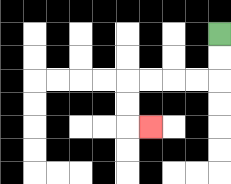{'start': '[9, 1]', 'end': '[6, 5]', 'path_directions': 'D,D,L,L,L,L,D,D,R', 'path_coordinates': '[[9, 1], [9, 2], [9, 3], [8, 3], [7, 3], [6, 3], [5, 3], [5, 4], [5, 5], [6, 5]]'}